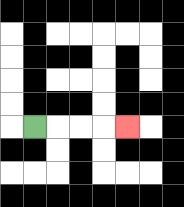{'start': '[1, 5]', 'end': '[5, 5]', 'path_directions': 'R,R,R,R', 'path_coordinates': '[[1, 5], [2, 5], [3, 5], [4, 5], [5, 5]]'}